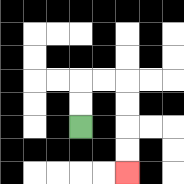{'start': '[3, 5]', 'end': '[5, 7]', 'path_directions': 'U,U,R,R,D,D,D,D', 'path_coordinates': '[[3, 5], [3, 4], [3, 3], [4, 3], [5, 3], [5, 4], [5, 5], [5, 6], [5, 7]]'}